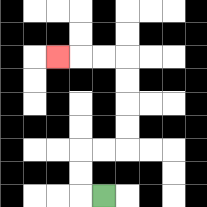{'start': '[4, 8]', 'end': '[2, 2]', 'path_directions': 'L,U,U,R,R,U,U,U,U,L,L,L', 'path_coordinates': '[[4, 8], [3, 8], [3, 7], [3, 6], [4, 6], [5, 6], [5, 5], [5, 4], [5, 3], [5, 2], [4, 2], [3, 2], [2, 2]]'}